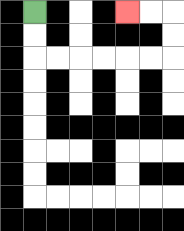{'start': '[1, 0]', 'end': '[5, 0]', 'path_directions': 'D,D,R,R,R,R,R,R,U,U,L,L', 'path_coordinates': '[[1, 0], [1, 1], [1, 2], [2, 2], [3, 2], [4, 2], [5, 2], [6, 2], [7, 2], [7, 1], [7, 0], [6, 0], [5, 0]]'}